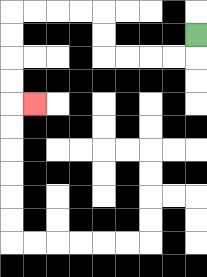{'start': '[8, 1]', 'end': '[1, 4]', 'path_directions': 'D,L,L,L,L,U,U,L,L,L,L,D,D,D,D,R', 'path_coordinates': '[[8, 1], [8, 2], [7, 2], [6, 2], [5, 2], [4, 2], [4, 1], [4, 0], [3, 0], [2, 0], [1, 0], [0, 0], [0, 1], [0, 2], [0, 3], [0, 4], [1, 4]]'}